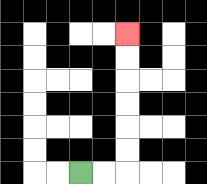{'start': '[3, 7]', 'end': '[5, 1]', 'path_directions': 'R,R,U,U,U,U,U,U', 'path_coordinates': '[[3, 7], [4, 7], [5, 7], [5, 6], [5, 5], [5, 4], [5, 3], [5, 2], [5, 1]]'}